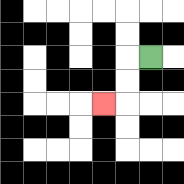{'start': '[6, 2]', 'end': '[4, 4]', 'path_directions': 'L,D,D,L', 'path_coordinates': '[[6, 2], [5, 2], [5, 3], [5, 4], [4, 4]]'}